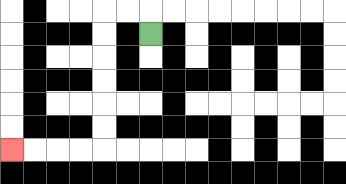{'start': '[6, 1]', 'end': '[0, 6]', 'path_directions': 'U,L,L,D,D,D,D,D,D,L,L,L,L', 'path_coordinates': '[[6, 1], [6, 0], [5, 0], [4, 0], [4, 1], [4, 2], [4, 3], [4, 4], [4, 5], [4, 6], [3, 6], [2, 6], [1, 6], [0, 6]]'}